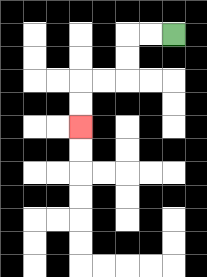{'start': '[7, 1]', 'end': '[3, 5]', 'path_directions': 'L,L,D,D,L,L,D,D', 'path_coordinates': '[[7, 1], [6, 1], [5, 1], [5, 2], [5, 3], [4, 3], [3, 3], [3, 4], [3, 5]]'}